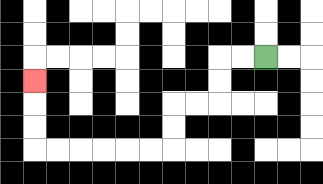{'start': '[11, 2]', 'end': '[1, 3]', 'path_directions': 'L,L,D,D,L,L,D,D,L,L,L,L,L,L,U,U,U', 'path_coordinates': '[[11, 2], [10, 2], [9, 2], [9, 3], [9, 4], [8, 4], [7, 4], [7, 5], [7, 6], [6, 6], [5, 6], [4, 6], [3, 6], [2, 6], [1, 6], [1, 5], [1, 4], [1, 3]]'}